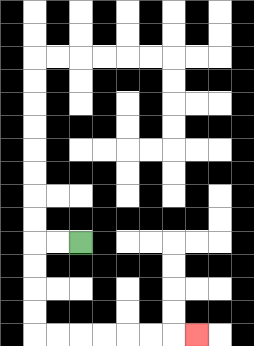{'start': '[3, 10]', 'end': '[8, 14]', 'path_directions': 'L,L,D,D,D,D,R,R,R,R,R,R,R', 'path_coordinates': '[[3, 10], [2, 10], [1, 10], [1, 11], [1, 12], [1, 13], [1, 14], [2, 14], [3, 14], [4, 14], [5, 14], [6, 14], [7, 14], [8, 14]]'}